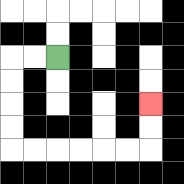{'start': '[2, 2]', 'end': '[6, 4]', 'path_directions': 'L,L,D,D,D,D,R,R,R,R,R,R,U,U', 'path_coordinates': '[[2, 2], [1, 2], [0, 2], [0, 3], [0, 4], [0, 5], [0, 6], [1, 6], [2, 6], [3, 6], [4, 6], [5, 6], [6, 6], [6, 5], [6, 4]]'}